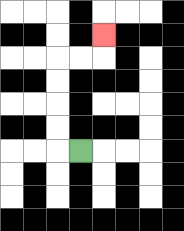{'start': '[3, 6]', 'end': '[4, 1]', 'path_directions': 'L,U,U,U,U,R,R,U', 'path_coordinates': '[[3, 6], [2, 6], [2, 5], [2, 4], [2, 3], [2, 2], [3, 2], [4, 2], [4, 1]]'}